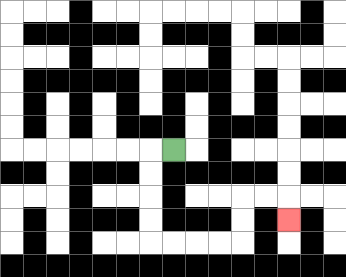{'start': '[7, 6]', 'end': '[12, 9]', 'path_directions': 'L,D,D,D,D,R,R,R,R,U,U,R,R,D', 'path_coordinates': '[[7, 6], [6, 6], [6, 7], [6, 8], [6, 9], [6, 10], [7, 10], [8, 10], [9, 10], [10, 10], [10, 9], [10, 8], [11, 8], [12, 8], [12, 9]]'}